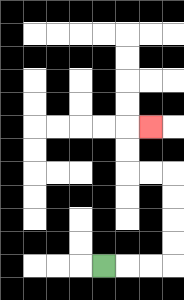{'start': '[4, 11]', 'end': '[6, 5]', 'path_directions': 'R,R,R,U,U,U,U,L,L,U,U,R', 'path_coordinates': '[[4, 11], [5, 11], [6, 11], [7, 11], [7, 10], [7, 9], [7, 8], [7, 7], [6, 7], [5, 7], [5, 6], [5, 5], [6, 5]]'}